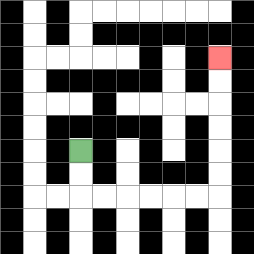{'start': '[3, 6]', 'end': '[9, 2]', 'path_directions': 'D,D,R,R,R,R,R,R,U,U,U,U,U,U', 'path_coordinates': '[[3, 6], [3, 7], [3, 8], [4, 8], [5, 8], [6, 8], [7, 8], [8, 8], [9, 8], [9, 7], [9, 6], [9, 5], [9, 4], [9, 3], [9, 2]]'}